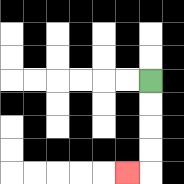{'start': '[6, 3]', 'end': '[5, 7]', 'path_directions': 'D,D,D,D,L', 'path_coordinates': '[[6, 3], [6, 4], [6, 5], [6, 6], [6, 7], [5, 7]]'}